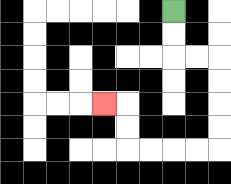{'start': '[7, 0]', 'end': '[4, 4]', 'path_directions': 'D,D,R,R,D,D,D,D,L,L,L,L,U,U,L', 'path_coordinates': '[[7, 0], [7, 1], [7, 2], [8, 2], [9, 2], [9, 3], [9, 4], [9, 5], [9, 6], [8, 6], [7, 6], [6, 6], [5, 6], [5, 5], [5, 4], [4, 4]]'}